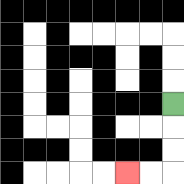{'start': '[7, 4]', 'end': '[5, 7]', 'path_directions': 'D,D,D,L,L', 'path_coordinates': '[[7, 4], [7, 5], [7, 6], [7, 7], [6, 7], [5, 7]]'}